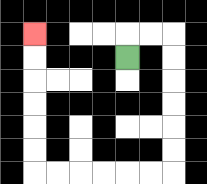{'start': '[5, 2]', 'end': '[1, 1]', 'path_directions': 'U,R,R,D,D,D,D,D,D,L,L,L,L,L,L,U,U,U,U,U,U', 'path_coordinates': '[[5, 2], [5, 1], [6, 1], [7, 1], [7, 2], [7, 3], [7, 4], [7, 5], [7, 6], [7, 7], [6, 7], [5, 7], [4, 7], [3, 7], [2, 7], [1, 7], [1, 6], [1, 5], [1, 4], [1, 3], [1, 2], [1, 1]]'}